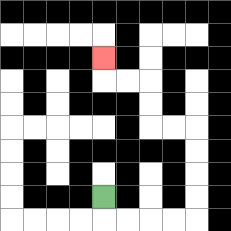{'start': '[4, 8]', 'end': '[4, 2]', 'path_directions': 'D,R,R,R,R,U,U,U,U,L,L,U,U,L,L,U', 'path_coordinates': '[[4, 8], [4, 9], [5, 9], [6, 9], [7, 9], [8, 9], [8, 8], [8, 7], [8, 6], [8, 5], [7, 5], [6, 5], [6, 4], [6, 3], [5, 3], [4, 3], [4, 2]]'}